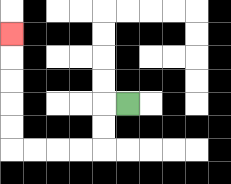{'start': '[5, 4]', 'end': '[0, 1]', 'path_directions': 'L,D,D,L,L,L,L,U,U,U,U,U', 'path_coordinates': '[[5, 4], [4, 4], [4, 5], [4, 6], [3, 6], [2, 6], [1, 6], [0, 6], [0, 5], [0, 4], [0, 3], [0, 2], [0, 1]]'}